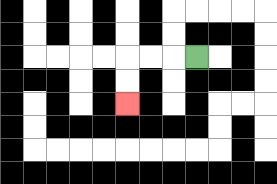{'start': '[8, 2]', 'end': '[5, 4]', 'path_directions': 'L,L,L,D,D', 'path_coordinates': '[[8, 2], [7, 2], [6, 2], [5, 2], [5, 3], [5, 4]]'}